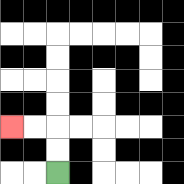{'start': '[2, 7]', 'end': '[0, 5]', 'path_directions': 'U,U,L,L', 'path_coordinates': '[[2, 7], [2, 6], [2, 5], [1, 5], [0, 5]]'}